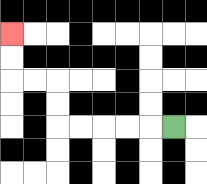{'start': '[7, 5]', 'end': '[0, 1]', 'path_directions': 'L,L,L,L,L,U,U,L,L,U,U', 'path_coordinates': '[[7, 5], [6, 5], [5, 5], [4, 5], [3, 5], [2, 5], [2, 4], [2, 3], [1, 3], [0, 3], [0, 2], [0, 1]]'}